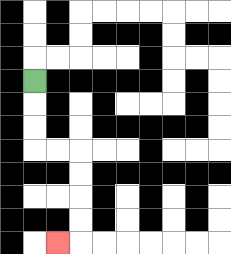{'start': '[1, 3]', 'end': '[2, 10]', 'path_directions': 'D,D,D,R,R,D,D,D,D,L', 'path_coordinates': '[[1, 3], [1, 4], [1, 5], [1, 6], [2, 6], [3, 6], [3, 7], [3, 8], [3, 9], [3, 10], [2, 10]]'}